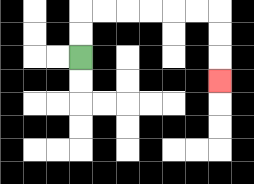{'start': '[3, 2]', 'end': '[9, 3]', 'path_directions': 'U,U,R,R,R,R,R,R,D,D,D', 'path_coordinates': '[[3, 2], [3, 1], [3, 0], [4, 0], [5, 0], [6, 0], [7, 0], [8, 0], [9, 0], [9, 1], [9, 2], [9, 3]]'}